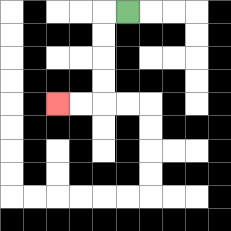{'start': '[5, 0]', 'end': '[2, 4]', 'path_directions': 'L,D,D,D,D,L,L', 'path_coordinates': '[[5, 0], [4, 0], [4, 1], [4, 2], [4, 3], [4, 4], [3, 4], [2, 4]]'}